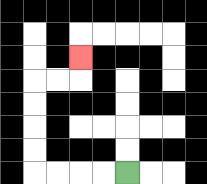{'start': '[5, 7]', 'end': '[3, 2]', 'path_directions': 'L,L,L,L,U,U,U,U,R,R,U', 'path_coordinates': '[[5, 7], [4, 7], [3, 7], [2, 7], [1, 7], [1, 6], [1, 5], [1, 4], [1, 3], [2, 3], [3, 3], [3, 2]]'}